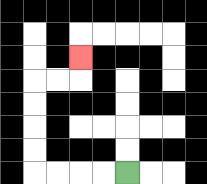{'start': '[5, 7]', 'end': '[3, 2]', 'path_directions': 'L,L,L,L,U,U,U,U,R,R,U', 'path_coordinates': '[[5, 7], [4, 7], [3, 7], [2, 7], [1, 7], [1, 6], [1, 5], [1, 4], [1, 3], [2, 3], [3, 3], [3, 2]]'}